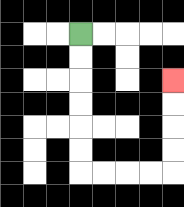{'start': '[3, 1]', 'end': '[7, 3]', 'path_directions': 'D,D,D,D,D,D,R,R,R,R,U,U,U,U', 'path_coordinates': '[[3, 1], [3, 2], [3, 3], [3, 4], [3, 5], [3, 6], [3, 7], [4, 7], [5, 7], [6, 7], [7, 7], [7, 6], [7, 5], [7, 4], [7, 3]]'}